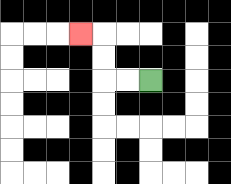{'start': '[6, 3]', 'end': '[3, 1]', 'path_directions': 'L,L,U,U,L', 'path_coordinates': '[[6, 3], [5, 3], [4, 3], [4, 2], [4, 1], [3, 1]]'}